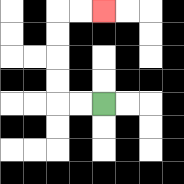{'start': '[4, 4]', 'end': '[4, 0]', 'path_directions': 'L,L,U,U,U,U,R,R', 'path_coordinates': '[[4, 4], [3, 4], [2, 4], [2, 3], [2, 2], [2, 1], [2, 0], [3, 0], [4, 0]]'}